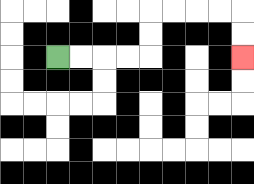{'start': '[2, 2]', 'end': '[10, 2]', 'path_directions': 'R,R,R,R,U,U,R,R,R,R,D,D', 'path_coordinates': '[[2, 2], [3, 2], [4, 2], [5, 2], [6, 2], [6, 1], [6, 0], [7, 0], [8, 0], [9, 0], [10, 0], [10, 1], [10, 2]]'}